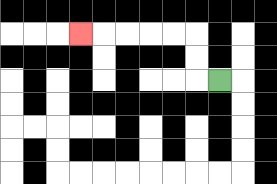{'start': '[9, 3]', 'end': '[3, 1]', 'path_directions': 'L,U,U,L,L,L,L,L', 'path_coordinates': '[[9, 3], [8, 3], [8, 2], [8, 1], [7, 1], [6, 1], [5, 1], [4, 1], [3, 1]]'}